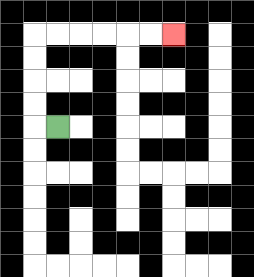{'start': '[2, 5]', 'end': '[7, 1]', 'path_directions': 'L,U,U,U,U,R,R,R,R,R,R', 'path_coordinates': '[[2, 5], [1, 5], [1, 4], [1, 3], [1, 2], [1, 1], [2, 1], [3, 1], [4, 1], [5, 1], [6, 1], [7, 1]]'}